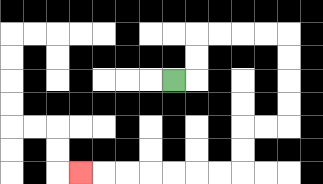{'start': '[7, 3]', 'end': '[3, 7]', 'path_directions': 'R,U,U,R,R,R,R,D,D,D,D,L,L,D,D,L,L,L,L,L,L,L', 'path_coordinates': '[[7, 3], [8, 3], [8, 2], [8, 1], [9, 1], [10, 1], [11, 1], [12, 1], [12, 2], [12, 3], [12, 4], [12, 5], [11, 5], [10, 5], [10, 6], [10, 7], [9, 7], [8, 7], [7, 7], [6, 7], [5, 7], [4, 7], [3, 7]]'}